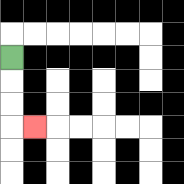{'start': '[0, 2]', 'end': '[1, 5]', 'path_directions': 'D,D,D,R', 'path_coordinates': '[[0, 2], [0, 3], [0, 4], [0, 5], [1, 5]]'}